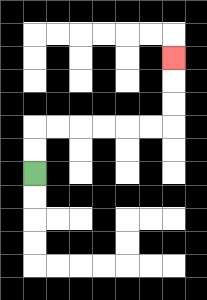{'start': '[1, 7]', 'end': '[7, 2]', 'path_directions': 'U,U,R,R,R,R,R,R,U,U,U', 'path_coordinates': '[[1, 7], [1, 6], [1, 5], [2, 5], [3, 5], [4, 5], [5, 5], [6, 5], [7, 5], [7, 4], [7, 3], [7, 2]]'}